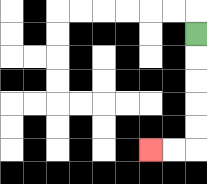{'start': '[8, 1]', 'end': '[6, 6]', 'path_directions': 'D,D,D,D,D,L,L', 'path_coordinates': '[[8, 1], [8, 2], [8, 3], [8, 4], [8, 5], [8, 6], [7, 6], [6, 6]]'}